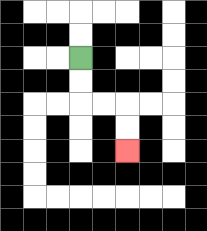{'start': '[3, 2]', 'end': '[5, 6]', 'path_directions': 'D,D,R,R,D,D', 'path_coordinates': '[[3, 2], [3, 3], [3, 4], [4, 4], [5, 4], [5, 5], [5, 6]]'}